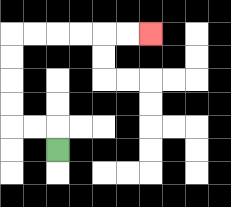{'start': '[2, 6]', 'end': '[6, 1]', 'path_directions': 'U,L,L,U,U,U,U,R,R,R,R,R,R', 'path_coordinates': '[[2, 6], [2, 5], [1, 5], [0, 5], [0, 4], [0, 3], [0, 2], [0, 1], [1, 1], [2, 1], [3, 1], [4, 1], [5, 1], [6, 1]]'}